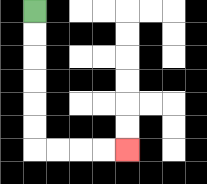{'start': '[1, 0]', 'end': '[5, 6]', 'path_directions': 'D,D,D,D,D,D,R,R,R,R', 'path_coordinates': '[[1, 0], [1, 1], [1, 2], [1, 3], [1, 4], [1, 5], [1, 6], [2, 6], [3, 6], [4, 6], [5, 6]]'}